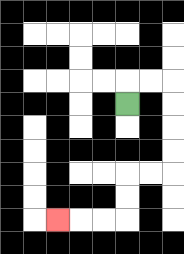{'start': '[5, 4]', 'end': '[2, 9]', 'path_directions': 'U,R,R,D,D,D,D,L,L,D,D,L,L,L', 'path_coordinates': '[[5, 4], [5, 3], [6, 3], [7, 3], [7, 4], [7, 5], [7, 6], [7, 7], [6, 7], [5, 7], [5, 8], [5, 9], [4, 9], [3, 9], [2, 9]]'}